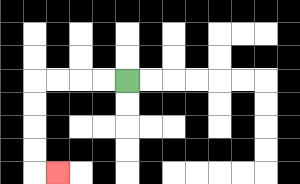{'start': '[5, 3]', 'end': '[2, 7]', 'path_directions': 'L,L,L,L,D,D,D,D,R', 'path_coordinates': '[[5, 3], [4, 3], [3, 3], [2, 3], [1, 3], [1, 4], [1, 5], [1, 6], [1, 7], [2, 7]]'}